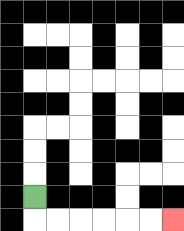{'start': '[1, 8]', 'end': '[7, 9]', 'path_directions': 'D,R,R,R,R,R,R', 'path_coordinates': '[[1, 8], [1, 9], [2, 9], [3, 9], [4, 9], [5, 9], [6, 9], [7, 9]]'}